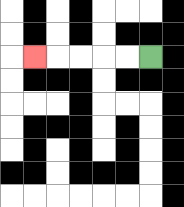{'start': '[6, 2]', 'end': '[1, 2]', 'path_directions': 'L,L,L,L,L', 'path_coordinates': '[[6, 2], [5, 2], [4, 2], [3, 2], [2, 2], [1, 2]]'}